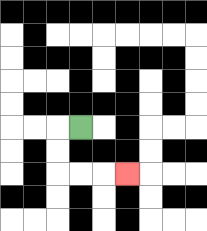{'start': '[3, 5]', 'end': '[5, 7]', 'path_directions': 'L,D,D,R,R,R', 'path_coordinates': '[[3, 5], [2, 5], [2, 6], [2, 7], [3, 7], [4, 7], [5, 7]]'}